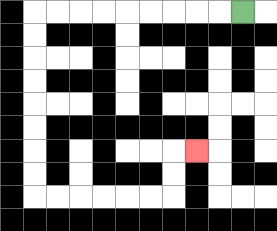{'start': '[10, 0]', 'end': '[8, 6]', 'path_directions': 'L,L,L,L,L,L,L,L,L,D,D,D,D,D,D,D,D,R,R,R,R,R,R,U,U,R', 'path_coordinates': '[[10, 0], [9, 0], [8, 0], [7, 0], [6, 0], [5, 0], [4, 0], [3, 0], [2, 0], [1, 0], [1, 1], [1, 2], [1, 3], [1, 4], [1, 5], [1, 6], [1, 7], [1, 8], [2, 8], [3, 8], [4, 8], [5, 8], [6, 8], [7, 8], [7, 7], [7, 6], [8, 6]]'}